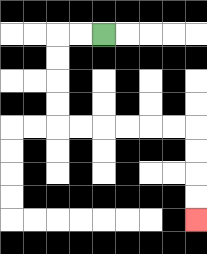{'start': '[4, 1]', 'end': '[8, 9]', 'path_directions': 'L,L,D,D,D,D,R,R,R,R,R,R,D,D,D,D', 'path_coordinates': '[[4, 1], [3, 1], [2, 1], [2, 2], [2, 3], [2, 4], [2, 5], [3, 5], [4, 5], [5, 5], [6, 5], [7, 5], [8, 5], [8, 6], [8, 7], [8, 8], [8, 9]]'}